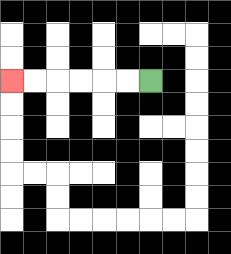{'start': '[6, 3]', 'end': '[0, 3]', 'path_directions': 'L,L,L,L,L,L', 'path_coordinates': '[[6, 3], [5, 3], [4, 3], [3, 3], [2, 3], [1, 3], [0, 3]]'}